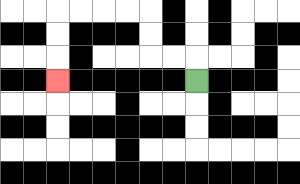{'start': '[8, 3]', 'end': '[2, 3]', 'path_directions': 'U,L,L,U,U,L,L,L,L,D,D,D', 'path_coordinates': '[[8, 3], [8, 2], [7, 2], [6, 2], [6, 1], [6, 0], [5, 0], [4, 0], [3, 0], [2, 0], [2, 1], [2, 2], [2, 3]]'}